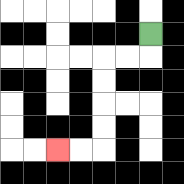{'start': '[6, 1]', 'end': '[2, 6]', 'path_directions': 'D,L,L,D,D,D,D,L,L', 'path_coordinates': '[[6, 1], [6, 2], [5, 2], [4, 2], [4, 3], [4, 4], [4, 5], [4, 6], [3, 6], [2, 6]]'}